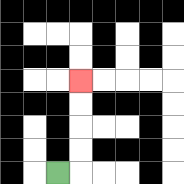{'start': '[2, 7]', 'end': '[3, 3]', 'path_directions': 'R,U,U,U,U', 'path_coordinates': '[[2, 7], [3, 7], [3, 6], [3, 5], [3, 4], [3, 3]]'}